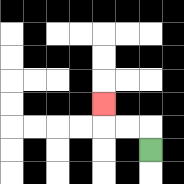{'start': '[6, 6]', 'end': '[4, 4]', 'path_directions': 'U,L,L,U', 'path_coordinates': '[[6, 6], [6, 5], [5, 5], [4, 5], [4, 4]]'}